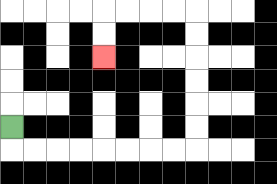{'start': '[0, 5]', 'end': '[4, 2]', 'path_directions': 'D,R,R,R,R,R,R,R,R,U,U,U,U,U,U,L,L,L,L,D,D', 'path_coordinates': '[[0, 5], [0, 6], [1, 6], [2, 6], [3, 6], [4, 6], [5, 6], [6, 6], [7, 6], [8, 6], [8, 5], [8, 4], [8, 3], [8, 2], [8, 1], [8, 0], [7, 0], [6, 0], [5, 0], [4, 0], [4, 1], [4, 2]]'}